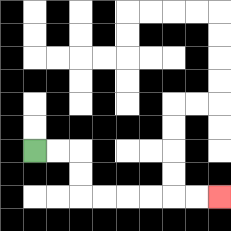{'start': '[1, 6]', 'end': '[9, 8]', 'path_directions': 'R,R,D,D,R,R,R,R,R,R', 'path_coordinates': '[[1, 6], [2, 6], [3, 6], [3, 7], [3, 8], [4, 8], [5, 8], [6, 8], [7, 8], [8, 8], [9, 8]]'}